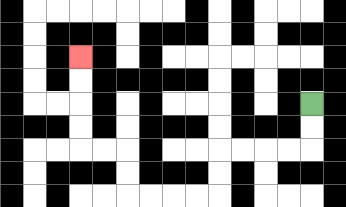{'start': '[13, 4]', 'end': '[3, 2]', 'path_directions': 'D,D,L,L,L,L,D,D,L,L,L,L,U,U,L,L,U,U,U,U', 'path_coordinates': '[[13, 4], [13, 5], [13, 6], [12, 6], [11, 6], [10, 6], [9, 6], [9, 7], [9, 8], [8, 8], [7, 8], [6, 8], [5, 8], [5, 7], [5, 6], [4, 6], [3, 6], [3, 5], [3, 4], [3, 3], [3, 2]]'}